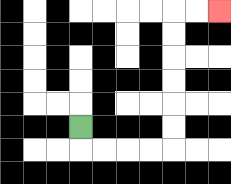{'start': '[3, 5]', 'end': '[9, 0]', 'path_directions': 'D,R,R,R,R,U,U,U,U,U,U,R,R', 'path_coordinates': '[[3, 5], [3, 6], [4, 6], [5, 6], [6, 6], [7, 6], [7, 5], [7, 4], [7, 3], [7, 2], [7, 1], [7, 0], [8, 0], [9, 0]]'}